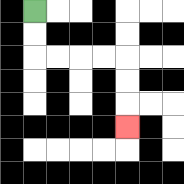{'start': '[1, 0]', 'end': '[5, 5]', 'path_directions': 'D,D,R,R,R,R,D,D,D', 'path_coordinates': '[[1, 0], [1, 1], [1, 2], [2, 2], [3, 2], [4, 2], [5, 2], [5, 3], [5, 4], [5, 5]]'}